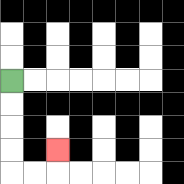{'start': '[0, 3]', 'end': '[2, 6]', 'path_directions': 'D,D,D,D,R,R,U', 'path_coordinates': '[[0, 3], [0, 4], [0, 5], [0, 6], [0, 7], [1, 7], [2, 7], [2, 6]]'}